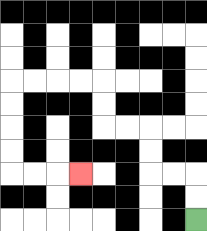{'start': '[8, 9]', 'end': '[3, 7]', 'path_directions': 'U,U,L,L,U,U,L,L,U,U,L,L,L,L,D,D,D,D,R,R,R', 'path_coordinates': '[[8, 9], [8, 8], [8, 7], [7, 7], [6, 7], [6, 6], [6, 5], [5, 5], [4, 5], [4, 4], [4, 3], [3, 3], [2, 3], [1, 3], [0, 3], [0, 4], [0, 5], [0, 6], [0, 7], [1, 7], [2, 7], [3, 7]]'}